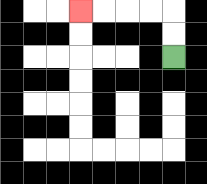{'start': '[7, 2]', 'end': '[3, 0]', 'path_directions': 'U,U,L,L,L,L', 'path_coordinates': '[[7, 2], [7, 1], [7, 0], [6, 0], [5, 0], [4, 0], [3, 0]]'}